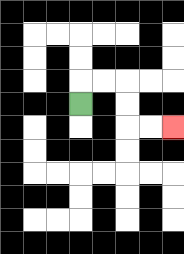{'start': '[3, 4]', 'end': '[7, 5]', 'path_directions': 'U,R,R,D,D,R,R', 'path_coordinates': '[[3, 4], [3, 3], [4, 3], [5, 3], [5, 4], [5, 5], [6, 5], [7, 5]]'}